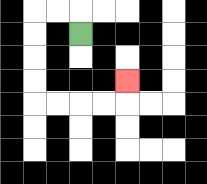{'start': '[3, 1]', 'end': '[5, 3]', 'path_directions': 'U,L,L,D,D,D,D,R,R,R,R,U', 'path_coordinates': '[[3, 1], [3, 0], [2, 0], [1, 0], [1, 1], [1, 2], [1, 3], [1, 4], [2, 4], [3, 4], [4, 4], [5, 4], [5, 3]]'}